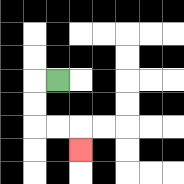{'start': '[2, 3]', 'end': '[3, 6]', 'path_directions': 'L,D,D,R,R,D', 'path_coordinates': '[[2, 3], [1, 3], [1, 4], [1, 5], [2, 5], [3, 5], [3, 6]]'}